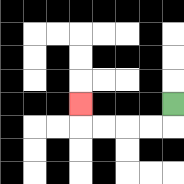{'start': '[7, 4]', 'end': '[3, 4]', 'path_directions': 'D,L,L,L,L,U', 'path_coordinates': '[[7, 4], [7, 5], [6, 5], [5, 5], [4, 5], [3, 5], [3, 4]]'}